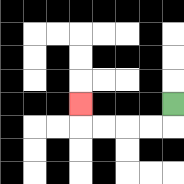{'start': '[7, 4]', 'end': '[3, 4]', 'path_directions': 'D,L,L,L,L,U', 'path_coordinates': '[[7, 4], [7, 5], [6, 5], [5, 5], [4, 5], [3, 5], [3, 4]]'}